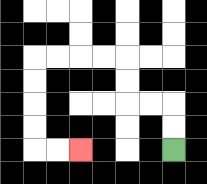{'start': '[7, 6]', 'end': '[3, 6]', 'path_directions': 'U,U,L,L,U,U,L,L,L,L,D,D,D,D,R,R', 'path_coordinates': '[[7, 6], [7, 5], [7, 4], [6, 4], [5, 4], [5, 3], [5, 2], [4, 2], [3, 2], [2, 2], [1, 2], [1, 3], [1, 4], [1, 5], [1, 6], [2, 6], [3, 6]]'}